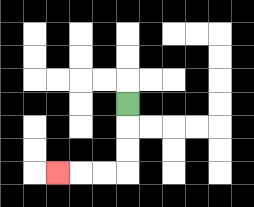{'start': '[5, 4]', 'end': '[2, 7]', 'path_directions': 'D,D,D,L,L,L', 'path_coordinates': '[[5, 4], [5, 5], [5, 6], [5, 7], [4, 7], [3, 7], [2, 7]]'}